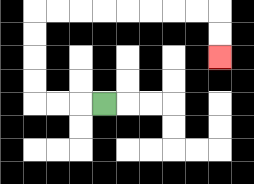{'start': '[4, 4]', 'end': '[9, 2]', 'path_directions': 'L,L,L,U,U,U,U,R,R,R,R,R,R,R,R,D,D', 'path_coordinates': '[[4, 4], [3, 4], [2, 4], [1, 4], [1, 3], [1, 2], [1, 1], [1, 0], [2, 0], [3, 0], [4, 0], [5, 0], [6, 0], [7, 0], [8, 0], [9, 0], [9, 1], [9, 2]]'}